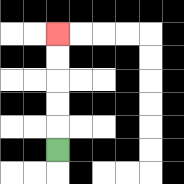{'start': '[2, 6]', 'end': '[2, 1]', 'path_directions': 'U,U,U,U,U', 'path_coordinates': '[[2, 6], [2, 5], [2, 4], [2, 3], [2, 2], [2, 1]]'}